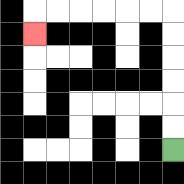{'start': '[7, 6]', 'end': '[1, 1]', 'path_directions': 'U,U,U,U,U,U,L,L,L,L,L,L,D', 'path_coordinates': '[[7, 6], [7, 5], [7, 4], [7, 3], [7, 2], [7, 1], [7, 0], [6, 0], [5, 0], [4, 0], [3, 0], [2, 0], [1, 0], [1, 1]]'}